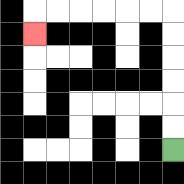{'start': '[7, 6]', 'end': '[1, 1]', 'path_directions': 'U,U,U,U,U,U,L,L,L,L,L,L,D', 'path_coordinates': '[[7, 6], [7, 5], [7, 4], [7, 3], [7, 2], [7, 1], [7, 0], [6, 0], [5, 0], [4, 0], [3, 0], [2, 0], [1, 0], [1, 1]]'}